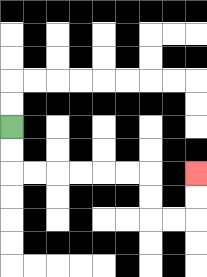{'start': '[0, 5]', 'end': '[8, 7]', 'path_directions': 'D,D,R,R,R,R,R,R,D,D,R,R,U,U', 'path_coordinates': '[[0, 5], [0, 6], [0, 7], [1, 7], [2, 7], [3, 7], [4, 7], [5, 7], [6, 7], [6, 8], [6, 9], [7, 9], [8, 9], [8, 8], [8, 7]]'}